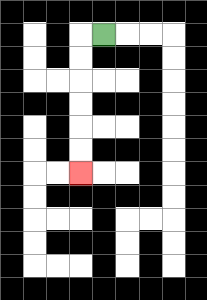{'start': '[4, 1]', 'end': '[3, 7]', 'path_directions': 'L,D,D,D,D,D,D', 'path_coordinates': '[[4, 1], [3, 1], [3, 2], [3, 3], [3, 4], [3, 5], [3, 6], [3, 7]]'}